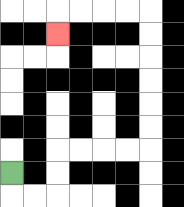{'start': '[0, 7]', 'end': '[2, 1]', 'path_directions': 'D,R,R,U,U,R,R,R,R,U,U,U,U,U,U,L,L,L,L,D', 'path_coordinates': '[[0, 7], [0, 8], [1, 8], [2, 8], [2, 7], [2, 6], [3, 6], [4, 6], [5, 6], [6, 6], [6, 5], [6, 4], [6, 3], [6, 2], [6, 1], [6, 0], [5, 0], [4, 0], [3, 0], [2, 0], [2, 1]]'}